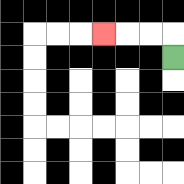{'start': '[7, 2]', 'end': '[4, 1]', 'path_directions': 'U,L,L,L', 'path_coordinates': '[[7, 2], [7, 1], [6, 1], [5, 1], [4, 1]]'}